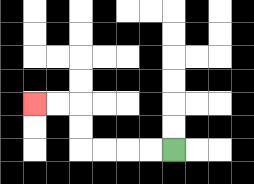{'start': '[7, 6]', 'end': '[1, 4]', 'path_directions': 'L,L,L,L,U,U,L,L', 'path_coordinates': '[[7, 6], [6, 6], [5, 6], [4, 6], [3, 6], [3, 5], [3, 4], [2, 4], [1, 4]]'}